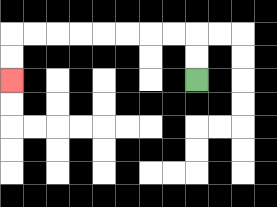{'start': '[8, 3]', 'end': '[0, 3]', 'path_directions': 'U,U,L,L,L,L,L,L,L,L,D,D', 'path_coordinates': '[[8, 3], [8, 2], [8, 1], [7, 1], [6, 1], [5, 1], [4, 1], [3, 1], [2, 1], [1, 1], [0, 1], [0, 2], [0, 3]]'}